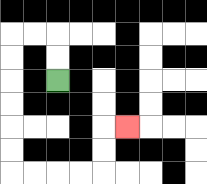{'start': '[2, 3]', 'end': '[5, 5]', 'path_directions': 'U,U,L,L,D,D,D,D,D,D,R,R,R,R,U,U,R', 'path_coordinates': '[[2, 3], [2, 2], [2, 1], [1, 1], [0, 1], [0, 2], [0, 3], [0, 4], [0, 5], [0, 6], [0, 7], [1, 7], [2, 7], [3, 7], [4, 7], [4, 6], [4, 5], [5, 5]]'}